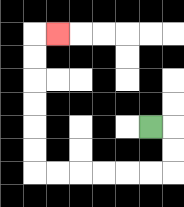{'start': '[6, 5]', 'end': '[2, 1]', 'path_directions': 'R,D,D,L,L,L,L,L,L,U,U,U,U,U,U,R', 'path_coordinates': '[[6, 5], [7, 5], [7, 6], [7, 7], [6, 7], [5, 7], [4, 7], [3, 7], [2, 7], [1, 7], [1, 6], [1, 5], [1, 4], [1, 3], [1, 2], [1, 1], [2, 1]]'}